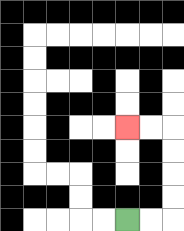{'start': '[5, 9]', 'end': '[5, 5]', 'path_directions': 'R,R,U,U,U,U,L,L', 'path_coordinates': '[[5, 9], [6, 9], [7, 9], [7, 8], [7, 7], [7, 6], [7, 5], [6, 5], [5, 5]]'}